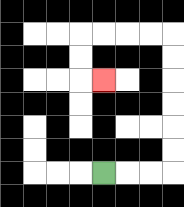{'start': '[4, 7]', 'end': '[4, 3]', 'path_directions': 'R,R,R,U,U,U,U,U,U,L,L,L,L,D,D,R', 'path_coordinates': '[[4, 7], [5, 7], [6, 7], [7, 7], [7, 6], [7, 5], [7, 4], [7, 3], [7, 2], [7, 1], [6, 1], [5, 1], [4, 1], [3, 1], [3, 2], [3, 3], [4, 3]]'}